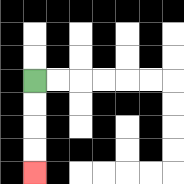{'start': '[1, 3]', 'end': '[1, 7]', 'path_directions': 'D,D,D,D', 'path_coordinates': '[[1, 3], [1, 4], [1, 5], [1, 6], [1, 7]]'}